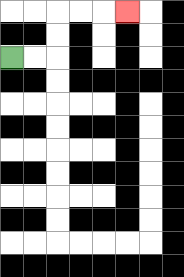{'start': '[0, 2]', 'end': '[5, 0]', 'path_directions': 'R,R,U,U,R,R,R', 'path_coordinates': '[[0, 2], [1, 2], [2, 2], [2, 1], [2, 0], [3, 0], [4, 0], [5, 0]]'}